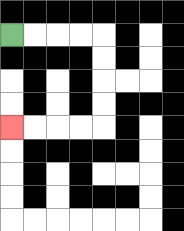{'start': '[0, 1]', 'end': '[0, 5]', 'path_directions': 'R,R,R,R,D,D,D,D,L,L,L,L', 'path_coordinates': '[[0, 1], [1, 1], [2, 1], [3, 1], [4, 1], [4, 2], [4, 3], [4, 4], [4, 5], [3, 5], [2, 5], [1, 5], [0, 5]]'}